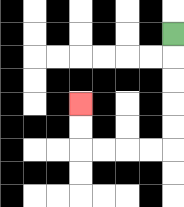{'start': '[7, 1]', 'end': '[3, 4]', 'path_directions': 'D,D,D,D,D,L,L,L,L,U,U', 'path_coordinates': '[[7, 1], [7, 2], [7, 3], [7, 4], [7, 5], [7, 6], [6, 6], [5, 6], [4, 6], [3, 6], [3, 5], [3, 4]]'}